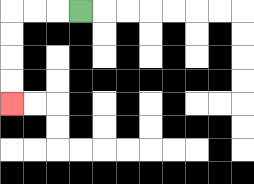{'start': '[3, 0]', 'end': '[0, 4]', 'path_directions': 'L,L,L,D,D,D,D', 'path_coordinates': '[[3, 0], [2, 0], [1, 0], [0, 0], [0, 1], [0, 2], [0, 3], [0, 4]]'}